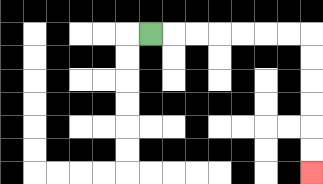{'start': '[6, 1]', 'end': '[13, 7]', 'path_directions': 'R,R,R,R,R,R,R,D,D,D,D,D,D', 'path_coordinates': '[[6, 1], [7, 1], [8, 1], [9, 1], [10, 1], [11, 1], [12, 1], [13, 1], [13, 2], [13, 3], [13, 4], [13, 5], [13, 6], [13, 7]]'}